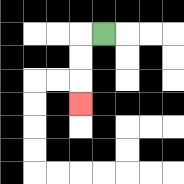{'start': '[4, 1]', 'end': '[3, 4]', 'path_directions': 'L,D,D,D', 'path_coordinates': '[[4, 1], [3, 1], [3, 2], [3, 3], [3, 4]]'}